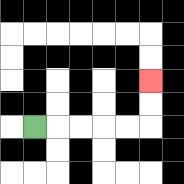{'start': '[1, 5]', 'end': '[6, 3]', 'path_directions': 'R,R,R,R,R,U,U', 'path_coordinates': '[[1, 5], [2, 5], [3, 5], [4, 5], [5, 5], [6, 5], [6, 4], [6, 3]]'}